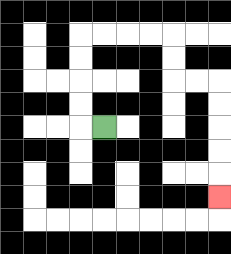{'start': '[4, 5]', 'end': '[9, 8]', 'path_directions': 'L,U,U,U,U,R,R,R,R,D,D,R,R,D,D,D,D,D', 'path_coordinates': '[[4, 5], [3, 5], [3, 4], [3, 3], [3, 2], [3, 1], [4, 1], [5, 1], [6, 1], [7, 1], [7, 2], [7, 3], [8, 3], [9, 3], [9, 4], [9, 5], [9, 6], [9, 7], [9, 8]]'}